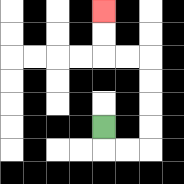{'start': '[4, 5]', 'end': '[4, 0]', 'path_directions': 'D,R,R,U,U,U,U,L,L,U,U', 'path_coordinates': '[[4, 5], [4, 6], [5, 6], [6, 6], [6, 5], [6, 4], [6, 3], [6, 2], [5, 2], [4, 2], [4, 1], [4, 0]]'}